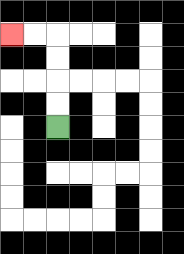{'start': '[2, 5]', 'end': '[0, 1]', 'path_directions': 'U,U,U,U,L,L', 'path_coordinates': '[[2, 5], [2, 4], [2, 3], [2, 2], [2, 1], [1, 1], [0, 1]]'}